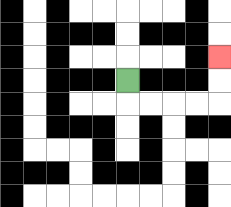{'start': '[5, 3]', 'end': '[9, 2]', 'path_directions': 'D,R,R,R,R,U,U', 'path_coordinates': '[[5, 3], [5, 4], [6, 4], [7, 4], [8, 4], [9, 4], [9, 3], [9, 2]]'}